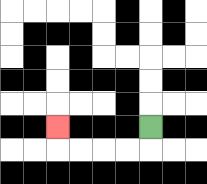{'start': '[6, 5]', 'end': '[2, 5]', 'path_directions': 'D,L,L,L,L,U', 'path_coordinates': '[[6, 5], [6, 6], [5, 6], [4, 6], [3, 6], [2, 6], [2, 5]]'}